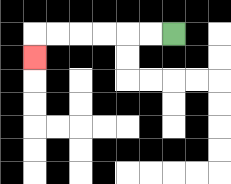{'start': '[7, 1]', 'end': '[1, 2]', 'path_directions': 'L,L,L,L,L,L,D', 'path_coordinates': '[[7, 1], [6, 1], [5, 1], [4, 1], [3, 1], [2, 1], [1, 1], [1, 2]]'}